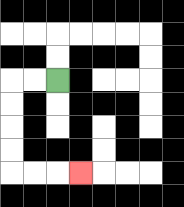{'start': '[2, 3]', 'end': '[3, 7]', 'path_directions': 'L,L,D,D,D,D,R,R,R', 'path_coordinates': '[[2, 3], [1, 3], [0, 3], [0, 4], [0, 5], [0, 6], [0, 7], [1, 7], [2, 7], [3, 7]]'}